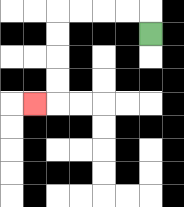{'start': '[6, 1]', 'end': '[1, 4]', 'path_directions': 'U,L,L,L,L,D,D,D,D,L', 'path_coordinates': '[[6, 1], [6, 0], [5, 0], [4, 0], [3, 0], [2, 0], [2, 1], [2, 2], [2, 3], [2, 4], [1, 4]]'}